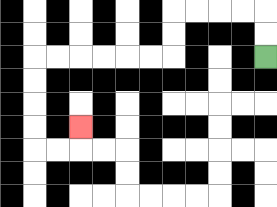{'start': '[11, 2]', 'end': '[3, 5]', 'path_directions': 'U,U,L,L,L,L,D,D,L,L,L,L,L,L,D,D,D,D,R,R,U', 'path_coordinates': '[[11, 2], [11, 1], [11, 0], [10, 0], [9, 0], [8, 0], [7, 0], [7, 1], [7, 2], [6, 2], [5, 2], [4, 2], [3, 2], [2, 2], [1, 2], [1, 3], [1, 4], [1, 5], [1, 6], [2, 6], [3, 6], [3, 5]]'}